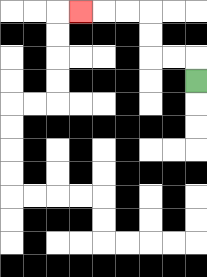{'start': '[8, 3]', 'end': '[3, 0]', 'path_directions': 'U,L,L,U,U,L,L,L', 'path_coordinates': '[[8, 3], [8, 2], [7, 2], [6, 2], [6, 1], [6, 0], [5, 0], [4, 0], [3, 0]]'}